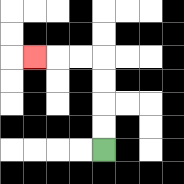{'start': '[4, 6]', 'end': '[1, 2]', 'path_directions': 'U,U,U,U,L,L,L', 'path_coordinates': '[[4, 6], [4, 5], [4, 4], [4, 3], [4, 2], [3, 2], [2, 2], [1, 2]]'}